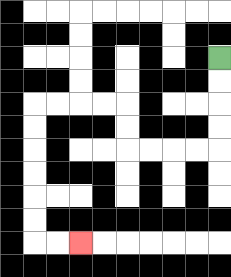{'start': '[9, 2]', 'end': '[3, 10]', 'path_directions': 'D,D,D,D,L,L,L,L,U,U,L,L,L,L,D,D,D,D,D,D,R,R', 'path_coordinates': '[[9, 2], [9, 3], [9, 4], [9, 5], [9, 6], [8, 6], [7, 6], [6, 6], [5, 6], [5, 5], [5, 4], [4, 4], [3, 4], [2, 4], [1, 4], [1, 5], [1, 6], [1, 7], [1, 8], [1, 9], [1, 10], [2, 10], [3, 10]]'}